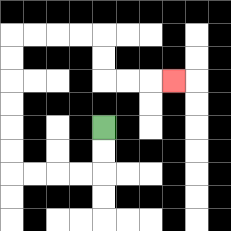{'start': '[4, 5]', 'end': '[7, 3]', 'path_directions': 'D,D,L,L,L,L,U,U,U,U,U,U,R,R,R,R,D,D,R,R,R', 'path_coordinates': '[[4, 5], [4, 6], [4, 7], [3, 7], [2, 7], [1, 7], [0, 7], [0, 6], [0, 5], [0, 4], [0, 3], [0, 2], [0, 1], [1, 1], [2, 1], [3, 1], [4, 1], [4, 2], [4, 3], [5, 3], [6, 3], [7, 3]]'}